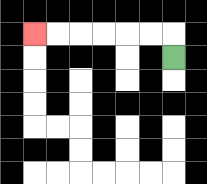{'start': '[7, 2]', 'end': '[1, 1]', 'path_directions': 'U,L,L,L,L,L,L', 'path_coordinates': '[[7, 2], [7, 1], [6, 1], [5, 1], [4, 1], [3, 1], [2, 1], [1, 1]]'}